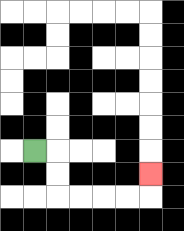{'start': '[1, 6]', 'end': '[6, 7]', 'path_directions': 'R,D,D,R,R,R,R,U', 'path_coordinates': '[[1, 6], [2, 6], [2, 7], [2, 8], [3, 8], [4, 8], [5, 8], [6, 8], [6, 7]]'}